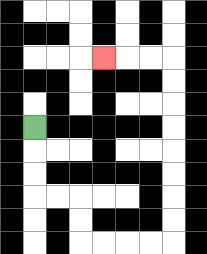{'start': '[1, 5]', 'end': '[4, 2]', 'path_directions': 'D,D,D,R,R,D,D,R,R,R,R,U,U,U,U,U,U,U,U,L,L,L', 'path_coordinates': '[[1, 5], [1, 6], [1, 7], [1, 8], [2, 8], [3, 8], [3, 9], [3, 10], [4, 10], [5, 10], [6, 10], [7, 10], [7, 9], [7, 8], [7, 7], [7, 6], [7, 5], [7, 4], [7, 3], [7, 2], [6, 2], [5, 2], [4, 2]]'}